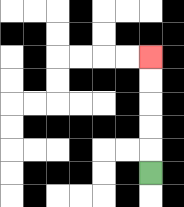{'start': '[6, 7]', 'end': '[6, 2]', 'path_directions': 'U,U,U,U,U', 'path_coordinates': '[[6, 7], [6, 6], [6, 5], [6, 4], [6, 3], [6, 2]]'}